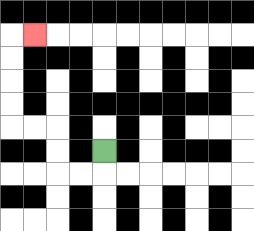{'start': '[4, 6]', 'end': '[1, 1]', 'path_directions': 'D,L,L,U,U,L,L,U,U,U,U,R', 'path_coordinates': '[[4, 6], [4, 7], [3, 7], [2, 7], [2, 6], [2, 5], [1, 5], [0, 5], [0, 4], [0, 3], [0, 2], [0, 1], [1, 1]]'}